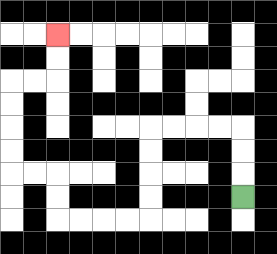{'start': '[10, 8]', 'end': '[2, 1]', 'path_directions': 'U,U,U,L,L,L,L,D,D,D,D,L,L,L,L,U,U,L,L,U,U,U,U,R,R,U,U', 'path_coordinates': '[[10, 8], [10, 7], [10, 6], [10, 5], [9, 5], [8, 5], [7, 5], [6, 5], [6, 6], [6, 7], [6, 8], [6, 9], [5, 9], [4, 9], [3, 9], [2, 9], [2, 8], [2, 7], [1, 7], [0, 7], [0, 6], [0, 5], [0, 4], [0, 3], [1, 3], [2, 3], [2, 2], [2, 1]]'}